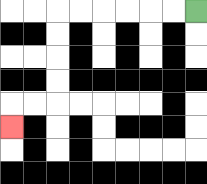{'start': '[8, 0]', 'end': '[0, 5]', 'path_directions': 'L,L,L,L,L,L,D,D,D,D,L,L,D', 'path_coordinates': '[[8, 0], [7, 0], [6, 0], [5, 0], [4, 0], [3, 0], [2, 0], [2, 1], [2, 2], [2, 3], [2, 4], [1, 4], [0, 4], [0, 5]]'}